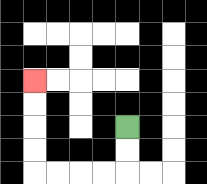{'start': '[5, 5]', 'end': '[1, 3]', 'path_directions': 'D,D,L,L,L,L,U,U,U,U', 'path_coordinates': '[[5, 5], [5, 6], [5, 7], [4, 7], [3, 7], [2, 7], [1, 7], [1, 6], [1, 5], [1, 4], [1, 3]]'}